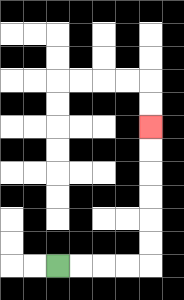{'start': '[2, 11]', 'end': '[6, 5]', 'path_directions': 'R,R,R,R,U,U,U,U,U,U', 'path_coordinates': '[[2, 11], [3, 11], [4, 11], [5, 11], [6, 11], [6, 10], [6, 9], [6, 8], [6, 7], [6, 6], [6, 5]]'}